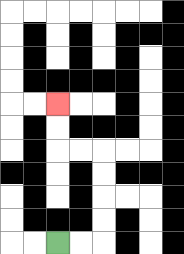{'start': '[2, 10]', 'end': '[2, 4]', 'path_directions': 'R,R,U,U,U,U,L,L,U,U', 'path_coordinates': '[[2, 10], [3, 10], [4, 10], [4, 9], [4, 8], [4, 7], [4, 6], [3, 6], [2, 6], [2, 5], [2, 4]]'}